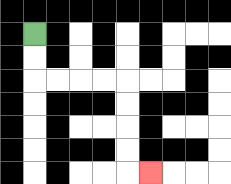{'start': '[1, 1]', 'end': '[6, 7]', 'path_directions': 'D,D,R,R,R,R,D,D,D,D,R', 'path_coordinates': '[[1, 1], [1, 2], [1, 3], [2, 3], [3, 3], [4, 3], [5, 3], [5, 4], [5, 5], [5, 6], [5, 7], [6, 7]]'}